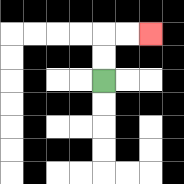{'start': '[4, 3]', 'end': '[6, 1]', 'path_directions': 'U,U,R,R', 'path_coordinates': '[[4, 3], [4, 2], [4, 1], [5, 1], [6, 1]]'}